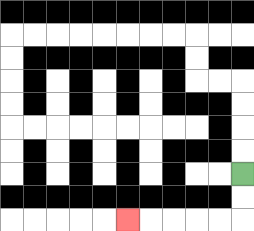{'start': '[10, 7]', 'end': '[5, 9]', 'path_directions': 'D,D,L,L,L,L,L', 'path_coordinates': '[[10, 7], [10, 8], [10, 9], [9, 9], [8, 9], [7, 9], [6, 9], [5, 9]]'}